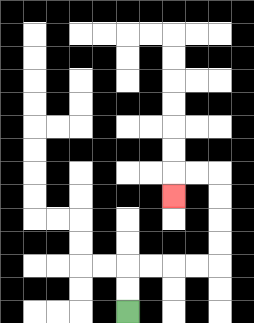{'start': '[5, 13]', 'end': '[7, 8]', 'path_directions': 'U,U,R,R,R,R,U,U,U,U,L,L,D', 'path_coordinates': '[[5, 13], [5, 12], [5, 11], [6, 11], [7, 11], [8, 11], [9, 11], [9, 10], [9, 9], [9, 8], [9, 7], [8, 7], [7, 7], [7, 8]]'}